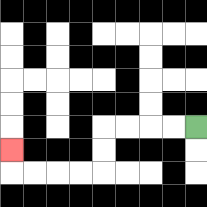{'start': '[8, 5]', 'end': '[0, 6]', 'path_directions': 'L,L,L,L,D,D,L,L,L,L,U', 'path_coordinates': '[[8, 5], [7, 5], [6, 5], [5, 5], [4, 5], [4, 6], [4, 7], [3, 7], [2, 7], [1, 7], [0, 7], [0, 6]]'}